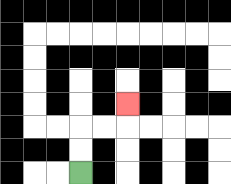{'start': '[3, 7]', 'end': '[5, 4]', 'path_directions': 'U,U,R,R,U', 'path_coordinates': '[[3, 7], [3, 6], [3, 5], [4, 5], [5, 5], [5, 4]]'}